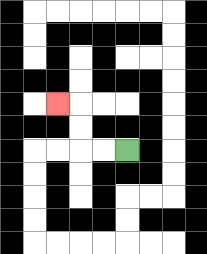{'start': '[5, 6]', 'end': '[2, 4]', 'path_directions': 'L,L,U,U,L', 'path_coordinates': '[[5, 6], [4, 6], [3, 6], [3, 5], [3, 4], [2, 4]]'}